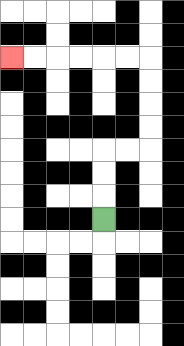{'start': '[4, 9]', 'end': '[0, 2]', 'path_directions': 'U,U,U,R,R,U,U,U,U,L,L,L,L,L,L', 'path_coordinates': '[[4, 9], [4, 8], [4, 7], [4, 6], [5, 6], [6, 6], [6, 5], [6, 4], [6, 3], [6, 2], [5, 2], [4, 2], [3, 2], [2, 2], [1, 2], [0, 2]]'}